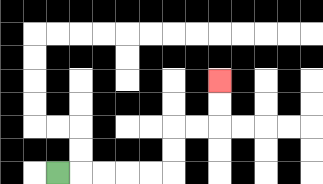{'start': '[2, 7]', 'end': '[9, 3]', 'path_directions': 'R,R,R,R,R,U,U,R,R,U,U', 'path_coordinates': '[[2, 7], [3, 7], [4, 7], [5, 7], [6, 7], [7, 7], [7, 6], [7, 5], [8, 5], [9, 5], [9, 4], [9, 3]]'}